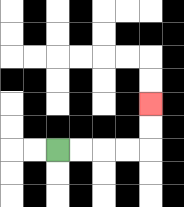{'start': '[2, 6]', 'end': '[6, 4]', 'path_directions': 'R,R,R,R,U,U', 'path_coordinates': '[[2, 6], [3, 6], [4, 6], [5, 6], [6, 6], [6, 5], [6, 4]]'}